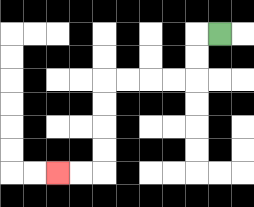{'start': '[9, 1]', 'end': '[2, 7]', 'path_directions': 'L,D,D,L,L,L,L,D,D,D,D,L,L', 'path_coordinates': '[[9, 1], [8, 1], [8, 2], [8, 3], [7, 3], [6, 3], [5, 3], [4, 3], [4, 4], [4, 5], [4, 6], [4, 7], [3, 7], [2, 7]]'}